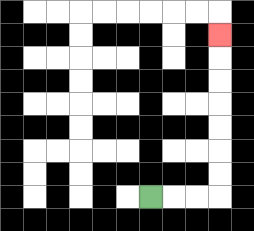{'start': '[6, 8]', 'end': '[9, 1]', 'path_directions': 'R,R,R,U,U,U,U,U,U,U', 'path_coordinates': '[[6, 8], [7, 8], [8, 8], [9, 8], [9, 7], [9, 6], [9, 5], [9, 4], [9, 3], [9, 2], [9, 1]]'}